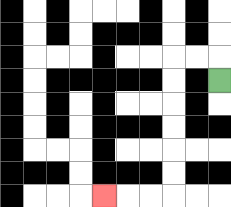{'start': '[9, 3]', 'end': '[4, 8]', 'path_directions': 'U,L,L,D,D,D,D,D,D,L,L,L', 'path_coordinates': '[[9, 3], [9, 2], [8, 2], [7, 2], [7, 3], [7, 4], [7, 5], [7, 6], [7, 7], [7, 8], [6, 8], [5, 8], [4, 8]]'}